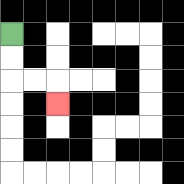{'start': '[0, 1]', 'end': '[2, 4]', 'path_directions': 'D,D,R,R,D', 'path_coordinates': '[[0, 1], [0, 2], [0, 3], [1, 3], [2, 3], [2, 4]]'}